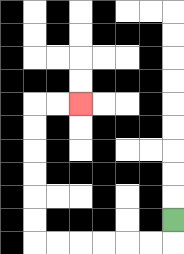{'start': '[7, 9]', 'end': '[3, 4]', 'path_directions': 'D,L,L,L,L,L,L,U,U,U,U,U,U,R,R', 'path_coordinates': '[[7, 9], [7, 10], [6, 10], [5, 10], [4, 10], [3, 10], [2, 10], [1, 10], [1, 9], [1, 8], [1, 7], [1, 6], [1, 5], [1, 4], [2, 4], [3, 4]]'}